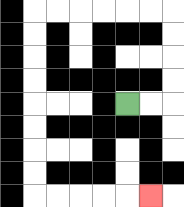{'start': '[5, 4]', 'end': '[6, 8]', 'path_directions': 'R,R,U,U,U,U,L,L,L,L,L,L,D,D,D,D,D,D,D,D,R,R,R,R,R', 'path_coordinates': '[[5, 4], [6, 4], [7, 4], [7, 3], [7, 2], [7, 1], [7, 0], [6, 0], [5, 0], [4, 0], [3, 0], [2, 0], [1, 0], [1, 1], [1, 2], [1, 3], [1, 4], [1, 5], [1, 6], [1, 7], [1, 8], [2, 8], [3, 8], [4, 8], [5, 8], [6, 8]]'}